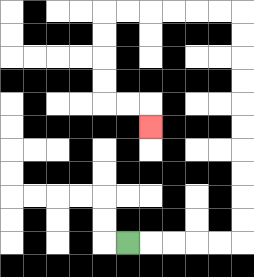{'start': '[5, 10]', 'end': '[6, 5]', 'path_directions': 'R,R,R,R,R,U,U,U,U,U,U,U,U,U,U,L,L,L,L,L,L,D,D,D,D,R,R,D', 'path_coordinates': '[[5, 10], [6, 10], [7, 10], [8, 10], [9, 10], [10, 10], [10, 9], [10, 8], [10, 7], [10, 6], [10, 5], [10, 4], [10, 3], [10, 2], [10, 1], [10, 0], [9, 0], [8, 0], [7, 0], [6, 0], [5, 0], [4, 0], [4, 1], [4, 2], [4, 3], [4, 4], [5, 4], [6, 4], [6, 5]]'}